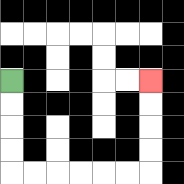{'start': '[0, 3]', 'end': '[6, 3]', 'path_directions': 'D,D,D,D,R,R,R,R,R,R,U,U,U,U', 'path_coordinates': '[[0, 3], [0, 4], [0, 5], [0, 6], [0, 7], [1, 7], [2, 7], [3, 7], [4, 7], [5, 7], [6, 7], [6, 6], [6, 5], [6, 4], [6, 3]]'}